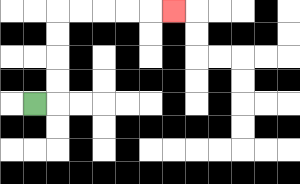{'start': '[1, 4]', 'end': '[7, 0]', 'path_directions': 'R,U,U,U,U,R,R,R,R,R', 'path_coordinates': '[[1, 4], [2, 4], [2, 3], [2, 2], [2, 1], [2, 0], [3, 0], [4, 0], [5, 0], [6, 0], [7, 0]]'}